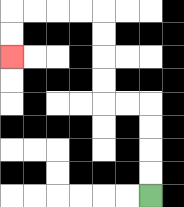{'start': '[6, 8]', 'end': '[0, 2]', 'path_directions': 'U,U,U,U,L,L,U,U,U,U,L,L,L,L,D,D', 'path_coordinates': '[[6, 8], [6, 7], [6, 6], [6, 5], [6, 4], [5, 4], [4, 4], [4, 3], [4, 2], [4, 1], [4, 0], [3, 0], [2, 0], [1, 0], [0, 0], [0, 1], [0, 2]]'}